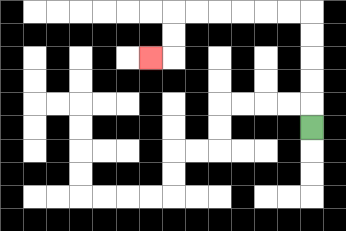{'start': '[13, 5]', 'end': '[6, 2]', 'path_directions': 'U,U,U,U,U,L,L,L,L,L,L,D,D,L', 'path_coordinates': '[[13, 5], [13, 4], [13, 3], [13, 2], [13, 1], [13, 0], [12, 0], [11, 0], [10, 0], [9, 0], [8, 0], [7, 0], [7, 1], [7, 2], [6, 2]]'}